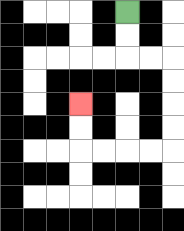{'start': '[5, 0]', 'end': '[3, 4]', 'path_directions': 'D,D,R,R,D,D,D,D,L,L,L,L,U,U', 'path_coordinates': '[[5, 0], [5, 1], [5, 2], [6, 2], [7, 2], [7, 3], [7, 4], [7, 5], [7, 6], [6, 6], [5, 6], [4, 6], [3, 6], [3, 5], [3, 4]]'}